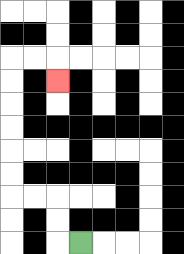{'start': '[3, 10]', 'end': '[2, 3]', 'path_directions': 'L,U,U,L,L,U,U,U,U,U,U,R,R,D', 'path_coordinates': '[[3, 10], [2, 10], [2, 9], [2, 8], [1, 8], [0, 8], [0, 7], [0, 6], [0, 5], [0, 4], [0, 3], [0, 2], [1, 2], [2, 2], [2, 3]]'}